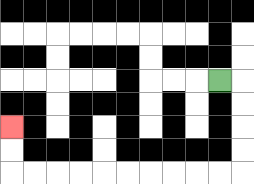{'start': '[9, 3]', 'end': '[0, 5]', 'path_directions': 'R,D,D,D,D,L,L,L,L,L,L,L,L,L,L,U,U', 'path_coordinates': '[[9, 3], [10, 3], [10, 4], [10, 5], [10, 6], [10, 7], [9, 7], [8, 7], [7, 7], [6, 7], [5, 7], [4, 7], [3, 7], [2, 7], [1, 7], [0, 7], [0, 6], [0, 5]]'}